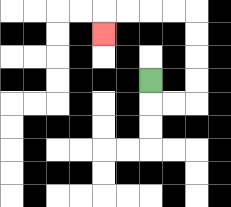{'start': '[6, 3]', 'end': '[4, 1]', 'path_directions': 'D,R,R,U,U,U,U,L,L,L,L,D', 'path_coordinates': '[[6, 3], [6, 4], [7, 4], [8, 4], [8, 3], [8, 2], [8, 1], [8, 0], [7, 0], [6, 0], [5, 0], [4, 0], [4, 1]]'}